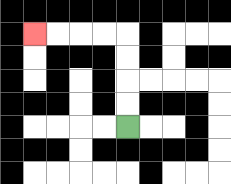{'start': '[5, 5]', 'end': '[1, 1]', 'path_directions': 'U,U,U,U,L,L,L,L', 'path_coordinates': '[[5, 5], [5, 4], [5, 3], [5, 2], [5, 1], [4, 1], [3, 1], [2, 1], [1, 1]]'}